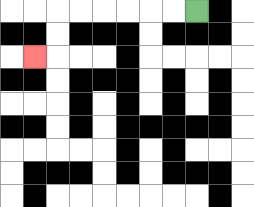{'start': '[8, 0]', 'end': '[1, 2]', 'path_directions': 'L,L,L,L,L,L,D,D,L', 'path_coordinates': '[[8, 0], [7, 0], [6, 0], [5, 0], [4, 0], [3, 0], [2, 0], [2, 1], [2, 2], [1, 2]]'}